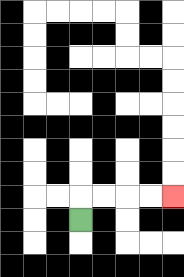{'start': '[3, 9]', 'end': '[7, 8]', 'path_directions': 'U,R,R,R,R', 'path_coordinates': '[[3, 9], [3, 8], [4, 8], [5, 8], [6, 8], [7, 8]]'}